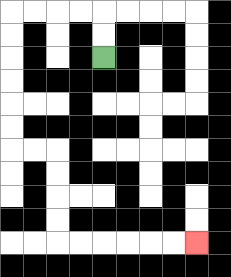{'start': '[4, 2]', 'end': '[8, 10]', 'path_directions': 'U,U,L,L,L,L,D,D,D,D,D,D,R,R,D,D,D,D,R,R,R,R,R,R', 'path_coordinates': '[[4, 2], [4, 1], [4, 0], [3, 0], [2, 0], [1, 0], [0, 0], [0, 1], [0, 2], [0, 3], [0, 4], [0, 5], [0, 6], [1, 6], [2, 6], [2, 7], [2, 8], [2, 9], [2, 10], [3, 10], [4, 10], [5, 10], [6, 10], [7, 10], [8, 10]]'}